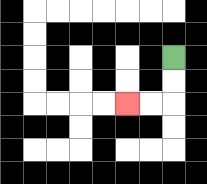{'start': '[7, 2]', 'end': '[5, 4]', 'path_directions': 'D,D,L,L', 'path_coordinates': '[[7, 2], [7, 3], [7, 4], [6, 4], [5, 4]]'}